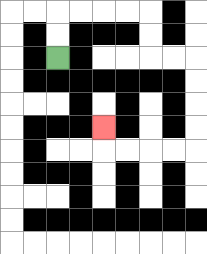{'start': '[2, 2]', 'end': '[4, 5]', 'path_directions': 'U,U,R,R,R,R,D,D,R,R,D,D,D,D,L,L,L,L,U', 'path_coordinates': '[[2, 2], [2, 1], [2, 0], [3, 0], [4, 0], [5, 0], [6, 0], [6, 1], [6, 2], [7, 2], [8, 2], [8, 3], [8, 4], [8, 5], [8, 6], [7, 6], [6, 6], [5, 6], [4, 6], [4, 5]]'}